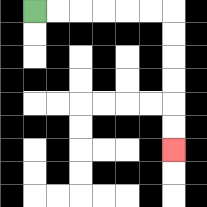{'start': '[1, 0]', 'end': '[7, 6]', 'path_directions': 'R,R,R,R,R,R,D,D,D,D,D,D', 'path_coordinates': '[[1, 0], [2, 0], [3, 0], [4, 0], [5, 0], [6, 0], [7, 0], [7, 1], [7, 2], [7, 3], [7, 4], [7, 5], [7, 6]]'}